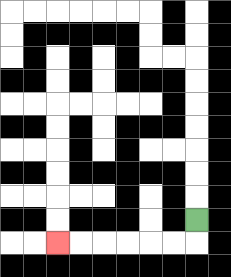{'start': '[8, 9]', 'end': '[2, 10]', 'path_directions': 'D,L,L,L,L,L,L', 'path_coordinates': '[[8, 9], [8, 10], [7, 10], [6, 10], [5, 10], [4, 10], [3, 10], [2, 10]]'}